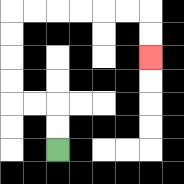{'start': '[2, 6]', 'end': '[6, 2]', 'path_directions': 'U,U,L,L,U,U,U,U,R,R,R,R,R,R,D,D', 'path_coordinates': '[[2, 6], [2, 5], [2, 4], [1, 4], [0, 4], [0, 3], [0, 2], [0, 1], [0, 0], [1, 0], [2, 0], [3, 0], [4, 0], [5, 0], [6, 0], [6, 1], [6, 2]]'}